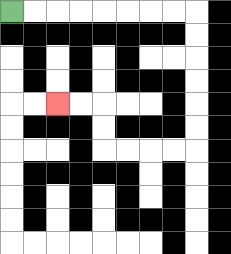{'start': '[0, 0]', 'end': '[2, 4]', 'path_directions': 'R,R,R,R,R,R,R,R,D,D,D,D,D,D,L,L,L,L,U,U,L,L', 'path_coordinates': '[[0, 0], [1, 0], [2, 0], [3, 0], [4, 0], [5, 0], [6, 0], [7, 0], [8, 0], [8, 1], [8, 2], [8, 3], [8, 4], [8, 5], [8, 6], [7, 6], [6, 6], [5, 6], [4, 6], [4, 5], [4, 4], [3, 4], [2, 4]]'}